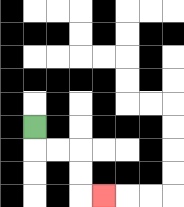{'start': '[1, 5]', 'end': '[4, 8]', 'path_directions': 'D,R,R,D,D,R', 'path_coordinates': '[[1, 5], [1, 6], [2, 6], [3, 6], [3, 7], [3, 8], [4, 8]]'}